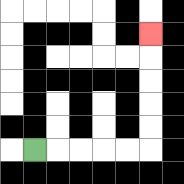{'start': '[1, 6]', 'end': '[6, 1]', 'path_directions': 'R,R,R,R,R,U,U,U,U,U', 'path_coordinates': '[[1, 6], [2, 6], [3, 6], [4, 6], [5, 6], [6, 6], [6, 5], [6, 4], [6, 3], [6, 2], [6, 1]]'}